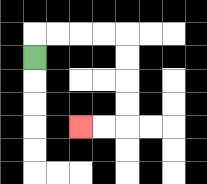{'start': '[1, 2]', 'end': '[3, 5]', 'path_directions': 'U,R,R,R,R,D,D,D,D,L,L', 'path_coordinates': '[[1, 2], [1, 1], [2, 1], [3, 1], [4, 1], [5, 1], [5, 2], [5, 3], [5, 4], [5, 5], [4, 5], [3, 5]]'}